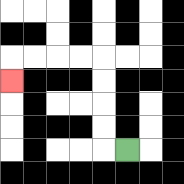{'start': '[5, 6]', 'end': '[0, 3]', 'path_directions': 'L,U,U,U,U,L,L,L,L,D', 'path_coordinates': '[[5, 6], [4, 6], [4, 5], [4, 4], [4, 3], [4, 2], [3, 2], [2, 2], [1, 2], [0, 2], [0, 3]]'}